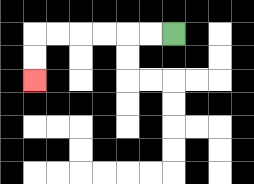{'start': '[7, 1]', 'end': '[1, 3]', 'path_directions': 'L,L,L,L,L,L,D,D', 'path_coordinates': '[[7, 1], [6, 1], [5, 1], [4, 1], [3, 1], [2, 1], [1, 1], [1, 2], [1, 3]]'}